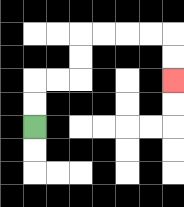{'start': '[1, 5]', 'end': '[7, 3]', 'path_directions': 'U,U,R,R,U,U,R,R,R,R,D,D', 'path_coordinates': '[[1, 5], [1, 4], [1, 3], [2, 3], [3, 3], [3, 2], [3, 1], [4, 1], [5, 1], [6, 1], [7, 1], [7, 2], [7, 3]]'}